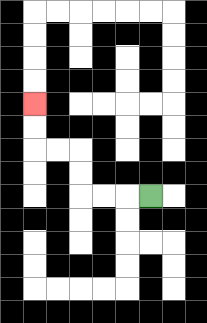{'start': '[6, 8]', 'end': '[1, 4]', 'path_directions': 'L,L,L,U,U,L,L,U,U', 'path_coordinates': '[[6, 8], [5, 8], [4, 8], [3, 8], [3, 7], [3, 6], [2, 6], [1, 6], [1, 5], [1, 4]]'}